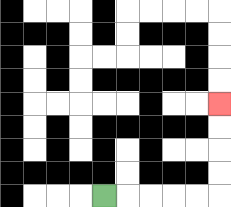{'start': '[4, 8]', 'end': '[9, 4]', 'path_directions': 'R,R,R,R,R,U,U,U,U', 'path_coordinates': '[[4, 8], [5, 8], [6, 8], [7, 8], [8, 8], [9, 8], [9, 7], [9, 6], [9, 5], [9, 4]]'}